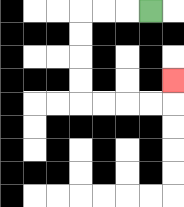{'start': '[6, 0]', 'end': '[7, 3]', 'path_directions': 'L,L,L,D,D,D,D,R,R,R,R,U', 'path_coordinates': '[[6, 0], [5, 0], [4, 0], [3, 0], [3, 1], [3, 2], [3, 3], [3, 4], [4, 4], [5, 4], [6, 4], [7, 4], [7, 3]]'}